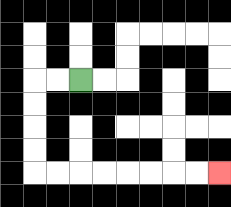{'start': '[3, 3]', 'end': '[9, 7]', 'path_directions': 'L,L,D,D,D,D,R,R,R,R,R,R,R,R', 'path_coordinates': '[[3, 3], [2, 3], [1, 3], [1, 4], [1, 5], [1, 6], [1, 7], [2, 7], [3, 7], [4, 7], [5, 7], [6, 7], [7, 7], [8, 7], [9, 7]]'}